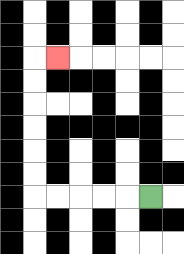{'start': '[6, 8]', 'end': '[2, 2]', 'path_directions': 'L,L,L,L,L,U,U,U,U,U,U,R', 'path_coordinates': '[[6, 8], [5, 8], [4, 8], [3, 8], [2, 8], [1, 8], [1, 7], [1, 6], [1, 5], [1, 4], [1, 3], [1, 2], [2, 2]]'}